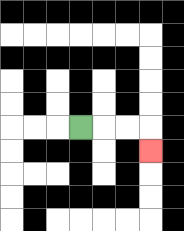{'start': '[3, 5]', 'end': '[6, 6]', 'path_directions': 'R,R,R,D', 'path_coordinates': '[[3, 5], [4, 5], [5, 5], [6, 5], [6, 6]]'}